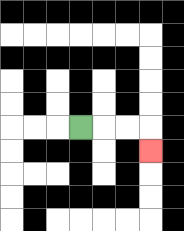{'start': '[3, 5]', 'end': '[6, 6]', 'path_directions': 'R,R,R,D', 'path_coordinates': '[[3, 5], [4, 5], [5, 5], [6, 5], [6, 6]]'}